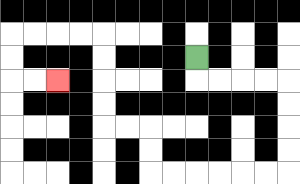{'start': '[8, 2]', 'end': '[2, 3]', 'path_directions': 'D,R,R,R,R,D,D,D,D,L,L,L,L,L,L,U,U,L,L,U,U,U,U,L,L,L,L,D,D,R,R', 'path_coordinates': '[[8, 2], [8, 3], [9, 3], [10, 3], [11, 3], [12, 3], [12, 4], [12, 5], [12, 6], [12, 7], [11, 7], [10, 7], [9, 7], [8, 7], [7, 7], [6, 7], [6, 6], [6, 5], [5, 5], [4, 5], [4, 4], [4, 3], [4, 2], [4, 1], [3, 1], [2, 1], [1, 1], [0, 1], [0, 2], [0, 3], [1, 3], [2, 3]]'}